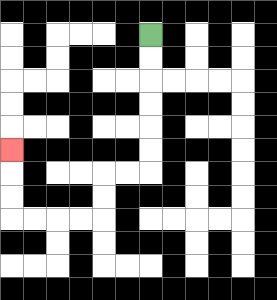{'start': '[6, 1]', 'end': '[0, 6]', 'path_directions': 'D,D,D,D,D,D,L,L,D,D,L,L,L,L,U,U,U', 'path_coordinates': '[[6, 1], [6, 2], [6, 3], [6, 4], [6, 5], [6, 6], [6, 7], [5, 7], [4, 7], [4, 8], [4, 9], [3, 9], [2, 9], [1, 9], [0, 9], [0, 8], [0, 7], [0, 6]]'}